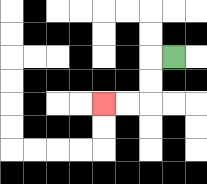{'start': '[7, 2]', 'end': '[4, 4]', 'path_directions': 'L,D,D,L,L', 'path_coordinates': '[[7, 2], [6, 2], [6, 3], [6, 4], [5, 4], [4, 4]]'}